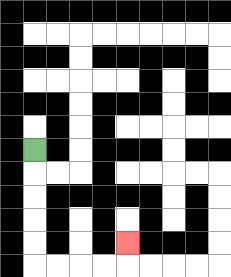{'start': '[1, 6]', 'end': '[5, 10]', 'path_directions': 'D,D,D,D,D,R,R,R,R,U', 'path_coordinates': '[[1, 6], [1, 7], [1, 8], [1, 9], [1, 10], [1, 11], [2, 11], [3, 11], [4, 11], [5, 11], [5, 10]]'}